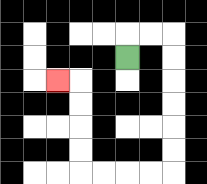{'start': '[5, 2]', 'end': '[2, 3]', 'path_directions': 'U,R,R,D,D,D,D,D,D,L,L,L,L,U,U,U,U,L', 'path_coordinates': '[[5, 2], [5, 1], [6, 1], [7, 1], [7, 2], [7, 3], [7, 4], [7, 5], [7, 6], [7, 7], [6, 7], [5, 7], [4, 7], [3, 7], [3, 6], [3, 5], [3, 4], [3, 3], [2, 3]]'}